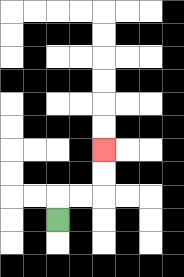{'start': '[2, 9]', 'end': '[4, 6]', 'path_directions': 'U,R,R,U,U', 'path_coordinates': '[[2, 9], [2, 8], [3, 8], [4, 8], [4, 7], [4, 6]]'}